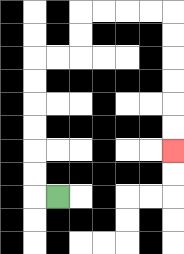{'start': '[2, 8]', 'end': '[7, 6]', 'path_directions': 'L,U,U,U,U,U,U,R,R,U,U,R,R,R,R,D,D,D,D,D,D', 'path_coordinates': '[[2, 8], [1, 8], [1, 7], [1, 6], [1, 5], [1, 4], [1, 3], [1, 2], [2, 2], [3, 2], [3, 1], [3, 0], [4, 0], [5, 0], [6, 0], [7, 0], [7, 1], [7, 2], [7, 3], [7, 4], [7, 5], [7, 6]]'}